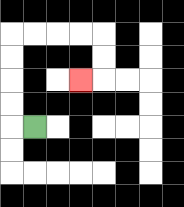{'start': '[1, 5]', 'end': '[3, 3]', 'path_directions': 'L,U,U,U,U,R,R,R,R,D,D,L', 'path_coordinates': '[[1, 5], [0, 5], [0, 4], [0, 3], [0, 2], [0, 1], [1, 1], [2, 1], [3, 1], [4, 1], [4, 2], [4, 3], [3, 3]]'}